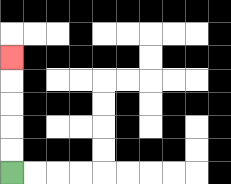{'start': '[0, 7]', 'end': '[0, 2]', 'path_directions': 'U,U,U,U,U', 'path_coordinates': '[[0, 7], [0, 6], [0, 5], [0, 4], [0, 3], [0, 2]]'}